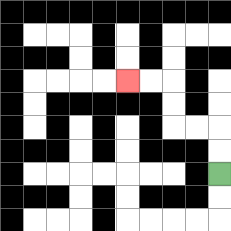{'start': '[9, 7]', 'end': '[5, 3]', 'path_directions': 'U,U,L,L,U,U,L,L', 'path_coordinates': '[[9, 7], [9, 6], [9, 5], [8, 5], [7, 5], [7, 4], [7, 3], [6, 3], [5, 3]]'}